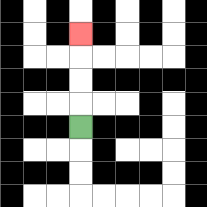{'start': '[3, 5]', 'end': '[3, 1]', 'path_directions': 'U,U,U,U', 'path_coordinates': '[[3, 5], [3, 4], [3, 3], [3, 2], [3, 1]]'}